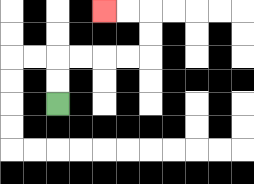{'start': '[2, 4]', 'end': '[4, 0]', 'path_directions': 'U,U,R,R,R,R,U,U,L,L', 'path_coordinates': '[[2, 4], [2, 3], [2, 2], [3, 2], [4, 2], [5, 2], [6, 2], [6, 1], [6, 0], [5, 0], [4, 0]]'}